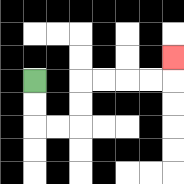{'start': '[1, 3]', 'end': '[7, 2]', 'path_directions': 'D,D,R,R,U,U,R,R,R,R,U', 'path_coordinates': '[[1, 3], [1, 4], [1, 5], [2, 5], [3, 5], [3, 4], [3, 3], [4, 3], [5, 3], [6, 3], [7, 3], [7, 2]]'}